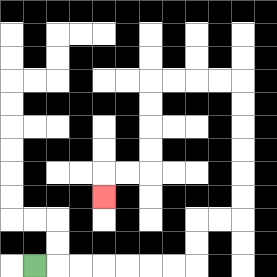{'start': '[1, 11]', 'end': '[4, 8]', 'path_directions': 'R,R,R,R,R,R,R,U,U,R,R,U,U,U,U,U,U,L,L,L,L,D,D,D,D,L,L,D', 'path_coordinates': '[[1, 11], [2, 11], [3, 11], [4, 11], [5, 11], [6, 11], [7, 11], [8, 11], [8, 10], [8, 9], [9, 9], [10, 9], [10, 8], [10, 7], [10, 6], [10, 5], [10, 4], [10, 3], [9, 3], [8, 3], [7, 3], [6, 3], [6, 4], [6, 5], [6, 6], [6, 7], [5, 7], [4, 7], [4, 8]]'}